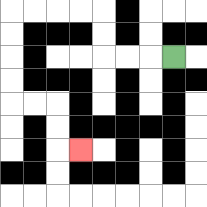{'start': '[7, 2]', 'end': '[3, 6]', 'path_directions': 'L,L,L,U,U,L,L,L,L,D,D,D,D,R,R,D,D,R', 'path_coordinates': '[[7, 2], [6, 2], [5, 2], [4, 2], [4, 1], [4, 0], [3, 0], [2, 0], [1, 0], [0, 0], [0, 1], [0, 2], [0, 3], [0, 4], [1, 4], [2, 4], [2, 5], [2, 6], [3, 6]]'}